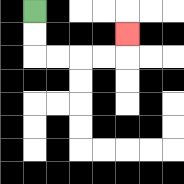{'start': '[1, 0]', 'end': '[5, 1]', 'path_directions': 'D,D,R,R,R,R,U', 'path_coordinates': '[[1, 0], [1, 1], [1, 2], [2, 2], [3, 2], [4, 2], [5, 2], [5, 1]]'}